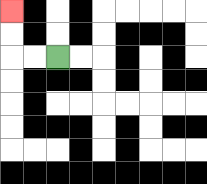{'start': '[2, 2]', 'end': '[0, 0]', 'path_directions': 'L,L,U,U', 'path_coordinates': '[[2, 2], [1, 2], [0, 2], [0, 1], [0, 0]]'}